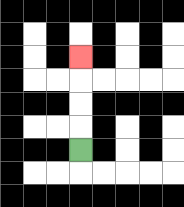{'start': '[3, 6]', 'end': '[3, 2]', 'path_directions': 'U,U,U,U', 'path_coordinates': '[[3, 6], [3, 5], [3, 4], [3, 3], [3, 2]]'}